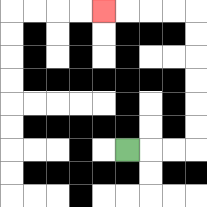{'start': '[5, 6]', 'end': '[4, 0]', 'path_directions': 'R,R,R,U,U,U,U,U,U,L,L,L,L', 'path_coordinates': '[[5, 6], [6, 6], [7, 6], [8, 6], [8, 5], [8, 4], [8, 3], [8, 2], [8, 1], [8, 0], [7, 0], [6, 0], [5, 0], [4, 0]]'}